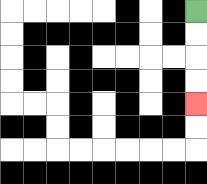{'start': '[8, 0]', 'end': '[8, 4]', 'path_directions': 'D,D,D,D', 'path_coordinates': '[[8, 0], [8, 1], [8, 2], [8, 3], [8, 4]]'}